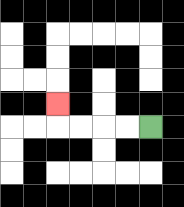{'start': '[6, 5]', 'end': '[2, 4]', 'path_directions': 'L,L,L,L,U', 'path_coordinates': '[[6, 5], [5, 5], [4, 5], [3, 5], [2, 5], [2, 4]]'}